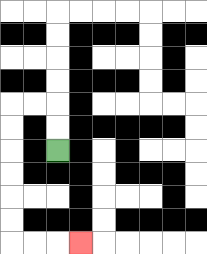{'start': '[2, 6]', 'end': '[3, 10]', 'path_directions': 'U,U,L,L,D,D,D,D,D,D,R,R,R', 'path_coordinates': '[[2, 6], [2, 5], [2, 4], [1, 4], [0, 4], [0, 5], [0, 6], [0, 7], [0, 8], [0, 9], [0, 10], [1, 10], [2, 10], [3, 10]]'}